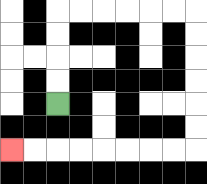{'start': '[2, 4]', 'end': '[0, 6]', 'path_directions': 'U,U,U,U,R,R,R,R,R,R,D,D,D,D,D,D,L,L,L,L,L,L,L,L', 'path_coordinates': '[[2, 4], [2, 3], [2, 2], [2, 1], [2, 0], [3, 0], [4, 0], [5, 0], [6, 0], [7, 0], [8, 0], [8, 1], [8, 2], [8, 3], [8, 4], [8, 5], [8, 6], [7, 6], [6, 6], [5, 6], [4, 6], [3, 6], [2, 6], [1, 6], [0, 6]]'}